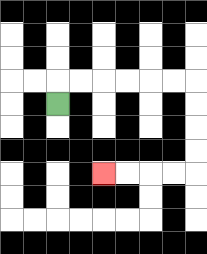{'start': '[2, 4]', 'end': '[4, 7]', 'path_directions': 'U,R,R,R,R,R,R,D,D,D,D,L,L,L,L', 'path_coordinates': '[[2, 4], [2, 3], [3, 3], [4, 3], [5, 3], [6, 3], [7, 3], [8, 3], [8, 4], [8, 5], [8, 6], [8, 7], [7, 7], [6, 7], [5, 7], [4, 7]]'}